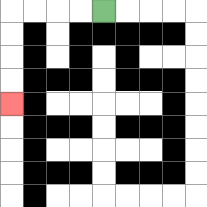{'start': '[4, 0]', 'end': '[0, 4]', 'path_directions': 'L,L,L,L,D,D,D,D', 'path_coordinates': '[[4, 0], [3, 0], [2, 0], [1, 0], [0, 0], [0, 1], [0, 2], [0, 3], [0, 4]]'}